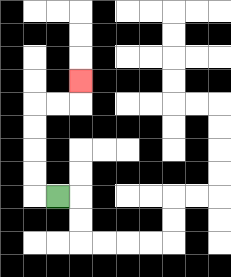{'start': '[2, 8]', 'end': '[3, 3]', 'path_directions': 'L,U,U,U,U,R,R,U', 'path_coordinates': '[[2, 8], [1, 8], [1, 7], [1, 6], [1, 5], [1, 4], [2, 4], [3, 4], [3, 3]]'}